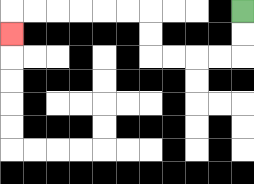{'start': '[10, 0]', 'end': '[0, 1]', 'path_directions': 'D,D,L,L,L,L,U,U,L,L,L,L,L,L,D', 'path_coordinates': '[[10, 0], [10, 1], [10, 2], [9, 2], [8, 2], [7, 2], [6, 2], [6, 1], [6, 0], [5, 0], [4, 0], [3, 0], [2, 0], [1, 0], [0, 0], [0, 1]]'}